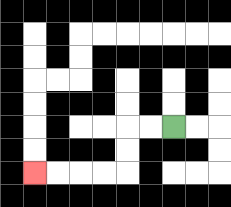{'start': '[7, 5]', 'end': '[1, 7]', 'path_directions': 'L,L,D,D,L,L,L,L', 'path_coordinates': '[[7, 5], [6, 5], [5, 5], [5, 6], [5, 7], [4, 7], [3, 7], [2, 7], [1, 7]]'}